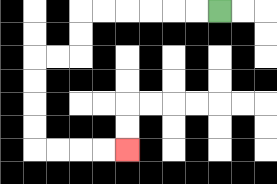{'start': '[9, 0]', 'end': '[5, 6]', 'path_directions': 'L,L,L,L,L,L,D,D,L,L,D,D,D,D,R,R,R,R', 'path_coordinates': '[[9, 0], [8, 0], [7, 0], [6, 0], [5, 0], [4, 0], [3, 0], [3, 1], [3, 2], [2, 2], [1, 2], [1, 3], [1, 4], [1, 5], [1, 6], [2, 6], [3, 6], [4, 6], [5, 6]]'}